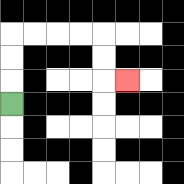{'start': '[0, 4]', 'end': '[5, 3]', 'path_directions': 'U,U,U,R,R,R,R,D,D,R', 'path_coordinates': '[[0, 4], [0, 3], [0, 2], [0, 1], [1, 1], [2, 1], [3, 1], [4, 1], [4, 2], [4, 3], [5, 3]]'}